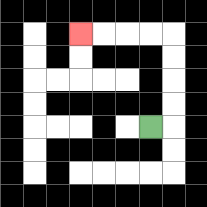{'start': '[6, 5]', 'end': '[3, 1]', 'path_directions': 'R,U,U,U,U,L,L,L,L', 'path_coordinates': '[[6, 5], [7, 5], [7, 4], [7, 3], [7, 2], [7, 1], [6, 1], [5, 1], [4, 1], [3, 1]]'}